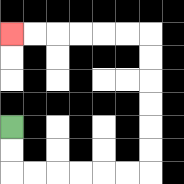{'start': '[0, 5]', 'end': '[0, 1]', 'path_directions': 'D,D,R,R,R,R,R,R,U,U,U,U,U,U,L,L,L,L,L,L', 'path_coordinates': '[[0, 5], [0, 6], [0, 7], [1, 7], [2, 7], [3, 7], [4, 7], [5, 7], [6, 7], [6, 6], [6, 5], [6, 4], [6, 3], [6, 2], [6, 1], [5, 1], [4, 1], [3, 1], [2, 1], [1, 1], [0, 1]]'}